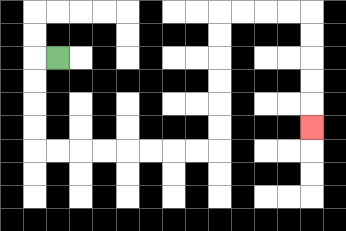{'start': '[2, 2]', 'end': '[13, 5]', 'path_directions': 'L,D,D,D,D,R,R,R,R,R,R,R,R,U,U,U,U,U,U,R,R,R,R,D,D,D,D,D', 'path_coordinates': '[[2, 2], [1, 2], [1, 3], [1, 4], [1, 5], [1, 6], [2, 6], [3, 6], [4, 6], [5, 6], [6, 6], [7, 6], [8, 6], [9, 6], [9, 5], [9, 4], [9, 3], [9, 2], [9, 1], [9, 0], [10, 0], [11, 0], [12, 0], [13, 0], [13, 1], [13, 2], [13, 3], [13, 4], [13, 5]]'}